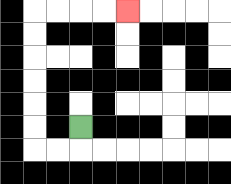{'start': '[3, 5]', 'end': '[5, 0]', 'path_directions': 'D,L,L,U,U,U,U,U,U,R,R,R,R', 'path_coordinates': '[[3, 5], [3, 6], [2, 6], [1, 6], [1, 5], [1, 4], [1, 3], [1, 2], [1, 1], [1, 0], [2, 0], [3, 0], [4, 0], [5, 0]]'}